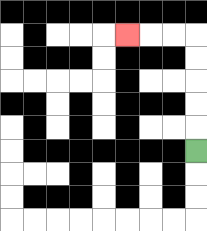{'start': '[8, 6]', 'end': '[5, 1]', 'path_directions': 'U,U,U,U,U,L,L,L', 'path_coordinates': '[[8, 6], [8, 5], [8, 4], [8, 3], [8, 2], [8, 1], [7, 1], [6, 1], [5, 1]]'}